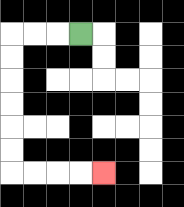{'start': '[3, 1]', 'end': '[4, 7]', 'path_directions': 'L,L,L,D,D,D,D,D,D,R,R,R,R', 'path_coordinates': '[[3, 1], [2, 1], [1, 1], [0, 1], [0, 2], [0, 3], [0, 4], [0, 5], [0, 6], [0, 7], [1, 7], [2, 7], [3, 7], [4, 7]]'}